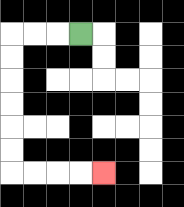{'start': '[3, 1]', 'end': '[4, 7]', 'path_directions': 'L,L,L,D,D,D,D,D,D,R,R,R,R', 'path_coordinates': '[[3, 1], [2, 1], [1, 1], [0, 1], [0, 2], [0, 3], [0, 4], [0, 5], [0, 6], [0, 7], [1, 7], [2, 7], [3, 7], [4, 7]]'}